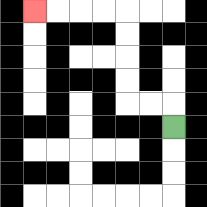{'start': '[7, 5]', 'end': '[1, 0]', 'path_directions': 'U,L,L,U,U,U,U,L,L,L,L', 'path_coordinates': '[[7, 5], [7, 4], [6, 4], [5, 4], [5, 3], [5, 2], [5, 1], [5, 0], [4, 0], [3, 0], [2, 0], [1, 0]]'}